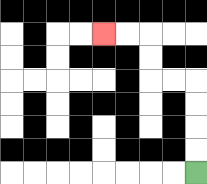{'start': '[8, 7]', 'end': '[4, 1]', 'path_directions': 'U,U,U,U,L,L,U,U,L,L', 'path_coordinates': '[[8, 7], [8, 6], [8, 5], [8, 4], [8, 3], [7, 3], [6, 3], [6, 2], [6, 1], [5, 1], [4, 1]]'}